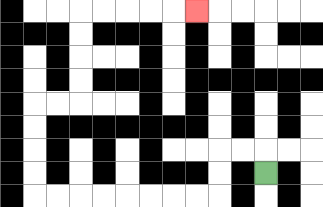{'start': '[11, 7]', 'end': '[8, 0]', 'path_directions': 'U,L,L,D,D,L,L,L,L,L,L,L,L,U,U,U,U,R,R,U,U,U,U,R,R,R,R,R', 'path_coordinates': '[[11, 7], [11, 6], [10, 6], [9, 6], [9, 7], [9, 8], [8, 8], [7, 8], [6, 8], [5, 8], [4, 8], [3, 8], [2, 8], [1, 8], [1, 7], [1, 6], [1, 5], [1, 4], [2, 4], [3, 4], [3, 3], [3, 2], [3, 1], [3, 0], [4, 0], [5, 0], [6, 0], [7, 0], [8, 0]]'}